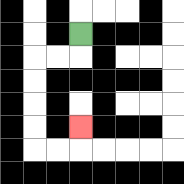{'start': '[3, 1]', 'end': '[3, 5]', 'path_directions': 'D,L,L,D,D,D,D,R,R,U', 'path_coordinates': '[[3, 1], [3, 2], [2, 2], [1, 2], [1, 3], [1, 4], [1, 5], [1, 6], [2, 6], [3, 6], [3, 5]]'}